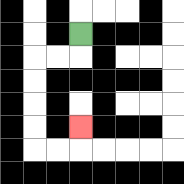{'start': '[3, 1]', 'end': '[3, 5]', 'path_directions': 'D,L,L,D,D,D,D,R,R,U', 'path_coordinates': '[[3, 1], [3, 2], [2, 2], [1, 2], [1, 3], [1, 4], [1, 5], [1, 6], [2, 6], [3, 6], [3, 5]]'}